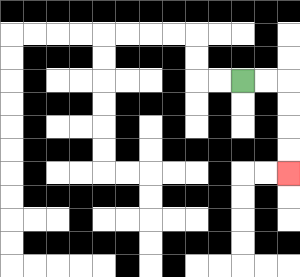{'start': '[10, 3]', 'end': '[12, 7]', 'path_directions': 'R,R,D,D,D,D', 'path_coordinates': '[[10, 3], [11, 3], [12, 3], [12, 4], [12, 5], [12, 6], [12, 7]]'}